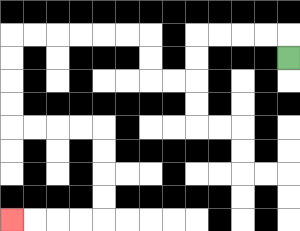{'start': '[12, 2]', 'end': '[0, 9]', 'path_directions': 'U,L,L,L,L,D,D,L,L,U,U,L,L,L,L,L,L,D,D,D,D,R,R,R,R,D,D,D,D,L,L,L,L', 'path_coordinates': '[[12, 2], [12, 1], [11, 1], [10, 1], [9, 1], [8, 1], [8, 2], [8, 3], [7, 3], [6, 3], [6, 2], [6, 1], [5, 1], [4, 1], [3, 1], [2, 1], [1, 1], [0, 1], [0, 2], [0, 3], [0, 4], [0, 5], [1, 5], [2, 5], [3, 5], [4, 5], [4, 6], [4, 7], [4, 8], [4, 9], [3, 9], [2, 9], [1, 9], [0, 9]]'}